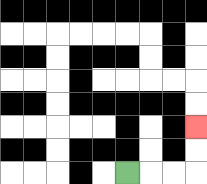{'start': '[5, 7]', 'end': '[8, 5]', 'path_directions': 'R,R,R,U,U', 'path_coordinates': '[[5, 7], [6, 7], [7, 7], [8, 7], [8, 6], [8, 5]]'}